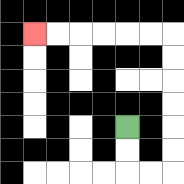{'start': '[5, 5]', 'end': '[1, 1]', 'path_directions': 'D,D,R,R,U,U,U,U,U,U,L,L,L,L,L,L', 'path_coordinates': '[[5, 5], [5, 6], [5, 7], [6, 7], [7, 7], [7, 6], [7, 5], [7, 4], [7, 3], [7, 2], [7, 1], [6, 1], [5, 1], [4, 1], [3, 1], [2, 1], [1, 1]]'}